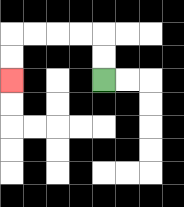{'start': '[4, 3]', 'end': '[0, 3]', 'path_directions': 'U,U,L,L,L,L,D,D', 'path_coordinates': '[[4, 3], [4, 2], [4, 1], [3, 1], [2, 1], [1, 1], [0, 1], [0, 2], [0, 3]]'}